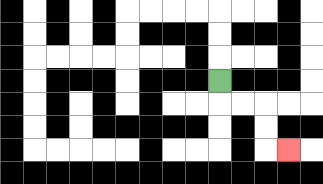{'start': '[9, 3]', 'end': '[12, 6]', 'path_directions': 'D,R,R,D,D,R', 'path_coordinates': '[[9, 3], [9, 4], [10, 4], [11, 4], [11, 5], [11, 6], [12, 6]]'}